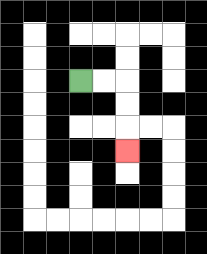{'start': '[3, 3]', 'end': '[5, 6]', 'path_directions': 'R,R,D,D,D', 'path_coordinates': '[[3, 3], [4, 3], [5, 3], [5, 4], [5, 5], [5, 6]]'}